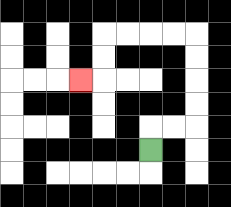{'start': '[6, 6]', 'end': '[3, 3]', 'path_directions': 'U,R,R,U,U,U,U,L,L,L,L,D,D,L', 'path_coordinates': '[[6, 6], [6, 5], [7, 5], [8, 5], [8, 4], [8, 3], [8, 2], [8, 1], [7, 1], [6, 1], [5, 1], [4, 1], [4, 2], [4, 3], [3, 3]]'}